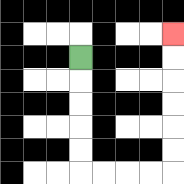{'start': '[3, 2]', 'end': '[7, 1]', 'path_directions': 'D,D,D,D,D,R,R,R,R,U,U,U,U,U,U', 'path_coordinates': '[[3, 2], [3, 3], [3, 4], [3, 5], [3, 6], [3, 7], [4, 7], [5, 7], [6, 7], [7, 7], [7, 6], [7, 5], [7, 4], [7, 3], [7, 2], [7, 1]]'}